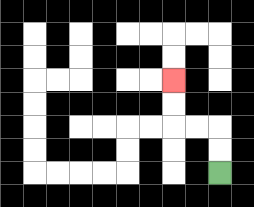{'start': '[9, 7]', 'end': '[7, 3]', 'path_directions': 'U,U,L,L,U,U', 'path_coordinates': '[[9, 7], [9, 6], [9, 5], [8, 5], [7, 5], [7, 4], [7, 3]]'}